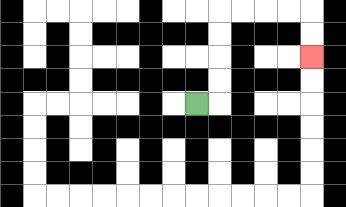{'start': '[8, 4]', 'end': '[13, 2]', 'path_directions': 'R,U,U,U,U,R,R,R,R,D,D', 'path_coordinates': '[[8, 4], [9, 4], [9, 3], [9, 2], [9, 1], [9, 0], [10, 0], [11, 0], [12, 0], [13, 0], [13, 1], [13, 2]]'}